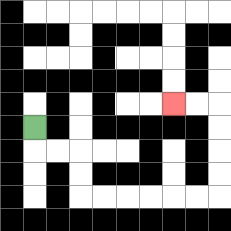{'start': '[1, 5]', 'end': '[7, 4]', 'path_directions': 'D,R,R,D,D,R,R,R,R,R,R,U,U,U,U,L,L', 'path_coordinates': '[[1, 5], [1, 6], [2, 6], [3, 6], [3, 7], [3, 8], [4, 8], [5, 8], [6, 8], [7, 8], [8, 8], [9, 8], [9, 7], [9, 6], [9, 5], [9, 4], [8, 4], [7, 4]]'}